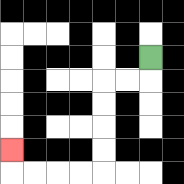{'start': '[6, 2]', 'end': '[0, 6]', 'path_directions': 'D,L,L,D,D,D,D,L,L,L,L,U', 'path_coordinates': '[[6, 2], [6, 3], [5, 3], [4, 3], [4, 4], [4, 5], [4, 6], [4, 7], [3, 7], [2, 7], [1, 7], [0, 7], [0, 6]]'}